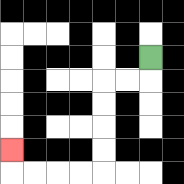{'start': '[6, 2]', 'end': '[0, 6]', 'path_directions': 'D,L,L,D,D,D,D,L,L,L,L,U', 'path_coordinates': '[[6, 2], [6, 3], [5, 3], [4, 3], [4, 4], [4, 5], [4, 6], [4, 7], [3, 7], [2, 7], [1, 7], [0, 7], [0, 6]]'}